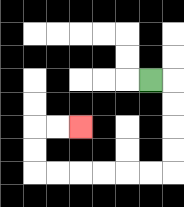{'start': '[6, 3]', 'end': '[3, 5]', 'path_directions': 'R,D,D,D,D,L,L,L,L,L,L,U,U,R,R', 'path_coordinates': '[[6, 3], [7, 3], [7, 4], [7, 5], [7, 6], [7, 7], [6, 7], [5, 7], [4, 7], [3, 7], [2, 7], [1, 7], [1, 6], [1, 5], [2, 5], [3, 5]]'}